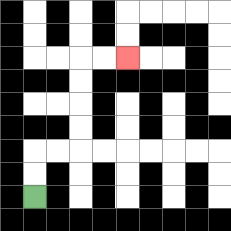{'start': '[1, 8]', 'end': '[5, 2]', 'path_directions': 'U,U,R,R,U,U,U,U,R,R', 'path_coordinates': '[[1, 8], [1, 7], [1, 6], [2, 6], [3, 6], [3, 5], [3, 4], [3, 3], [3, 2], [4, 2], [5, 2]]'}